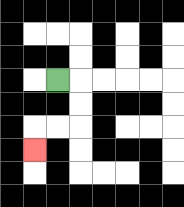{'start': '[2, 3]', 'end': '[1, 6]', 'path_directions': 'R,D,D,L,L,D', 'path_coordinates': '[[2, 3], [3, 3], [3, 4], [3, 5], [2, 5], [1, 5], [1, 6]]'}